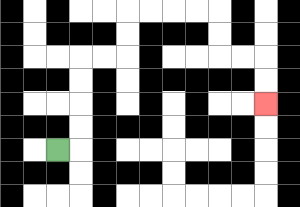{'start': '[2, 6]', 'end': '[11, 4]', 'path_directions': 'R,U,U,U,U,R,R,U,U,R,R,R,R,D,D,R,R,D,D', 'path_coordinates': '[[2, 6], [3, 6], [3, 5], [3, 4], [3, 3], [3, 2], [4, 2], [5, 2], [5, 1], [5, 0], [6, 0], [7, 0], [8, 0], [9, 0], [9, 1], [9, 2], [10, 2], [11, 2], [11, 3], [11, 4]]'}